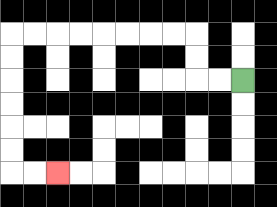{'start': '[10, 3]', 'end': '[2, 7]', 'path_directions': 'L,L,U,U,L,L,L,L,L,L,L,L,D,D,D,D,D,D,R,R', 'path_coordinates': '[[10, 3], [9, 3], [8, 3], [8, 2], [8, 1], [7, 1], [6, 1], [5, 1], [4, 1], [3, 1], [2, 1], [1, 1], [0, 1], [0, 2], [0, 3], [0, 4], [0, 5], [0, 6], [0, 7], [1, 7], [2, 7]]'}